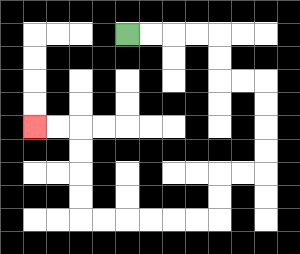{'start': '[5, 1]', 'end': '[1, 5]', 'path_directions': 'R,R,R,R,D,D,R,R,D,D,D,D,L,L,D,D,L,L,L,L,L,L,U,U,U,U,L,L', 'path_coordinates': '[[5, 1], [6, 1], [7, 1], [8, 1], [9, 1], [9, 2], [9, 3], [10, 3], [11, 3], [11, 4], [11, 5], [11, 6], [11, 7], [10, 7], [9, 7], [9, 8], [9, 9], [8, 9], [7, 9], [6, 9], [5, 9], [4, 9], [3, 9], [3, 8], [3, 7], [3, 6], [3, 5], [2, 5], [1, 5]]'}